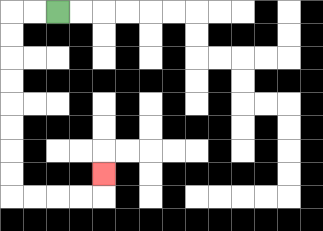{'start': '[2, 0]', 'end': '[4, 7]', 'path_directions': 'L,L,D,D,D,D,D,D,D,D,R,R,R,R,U', 'path_coordinates': '[[2, 0], [1, 0], [0, 0], [0, 1], [0, 2], [0, 3], [0, 4], [0, 5], [0, 6], [0, 7], [0, 8], [1, 8], [2, 8], [3, 8], [4, 8], [4, 7]]'}